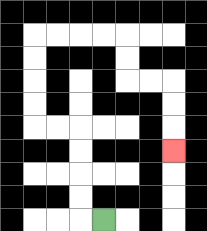{'start': '[4, 9]', 'end': '[7, 6]', 'path_directions': 'L,U,U,U,U,L,L,U,U,U,U,R,R,R,R,D,D,R,R,D,D,D', 'path_coordinates': '[[4, 9], [3, 9], [3, 8], [3, 7], [3, 6], [3, 5], [2, 5], [1, 5], [1, 4], [1, 3], [1, 2], [1, 1], [2, 1], [3, 1], [4, 1], [5, 1], [5, 2], [5, 3], [6, 3], [7, 3], [7, 4], [7, 5], [7, 6]]'}